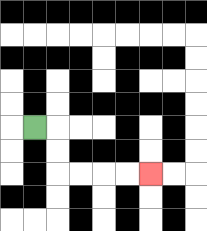{'start': '[1, 5]', 'end': '[6, 7]', 'path_directions': 'R,D,D,R,R,R,R', 'path_coordinates': '[[1, 5], [2, 5], [2, 6], [2, 7], [3, 7], [4, 7], [5, 7], [6, 7]]'}